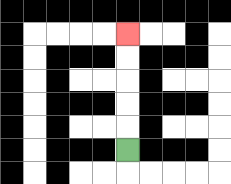{'start': '[5, 6]', 'end': '[5, 1]', 'path_directions': 'U,U,U,U,U', 'path_coordinates': '[[5, 6], [5, 5], [5, 4], [5, 3], [5, 2], [5, 1]]'}